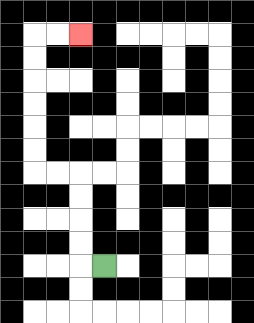{'start': '[4, 11]', 'end': '[3, 1]', 'path_directions': 'L,U,U,U,U,L,L,U,U,U,U,U,U,R,R', 'path_coordinates': '[[4, 11], [3, 11], [3, 10], [3, 9], [3, 8], [3, 7], [2, 7], [1, 7], [1, 6], [1, 5], [1, 4], [1, 3], [1, 2], [1, 1], [2, 1], [3, 1]]'}